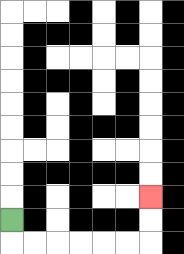{'start': '[0, 9]', 'end': '[6, 8]', 'path_directions': 'D,R,R,R,R,R,R,U,U', 'path_coordinates': '[[0, 9], [0, 10], [1, 10], [2, 10], [3, 10], [4, 10], [5, 10], [6, 10], [6, 9], [6, 8]]'}